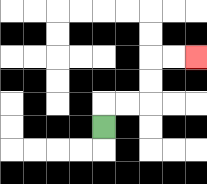{'start': '[4, 5]', 'end': '[8, 2]', 'path_directions': 'U,R,R,U,U,R,R', 'path_coordinates': '[[4, 5], [4, 4], [5, 4], [6, 4], [6, 3], [6, 2], [7, 2], [8, 2]]'}